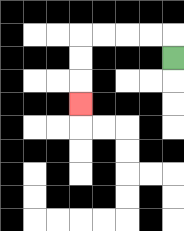{'start': '[7, 2]', 'end': '[3, 4]', 'path_directions': 'U,L,L,L,L,D,D,D', 'path_coordinates': '[[7, 2], [7, 1], [6, 1], [5, 1], [4, 1], [3, 1], [3, 2], [3, 3], [3, 4]]'}